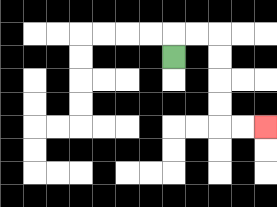{'start': '[7, 2]', 'end': '[11, 5]', 'path_directions': 'U,R,R,D,D,D,D,R,R', 'path_coordinates': '[[7, 2], [7, 1], [8, 1], [9, 1], [9, 2], [9, 3], [9, 4], [9, 5], [10, 5], [11, 5]]'}